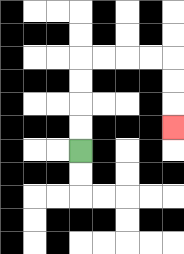{'start': '[3, 6]', 'end': '[7, 5]', 'path_directions': 'U,U,U,U,R,R,R,R,D,D,D', 'path_coordinates': '[[3, 6], [3, 5], [3, 4], [3, 3], [3, 2], [4, 2], [5, 2], [6, 2], [7, 2], [7, 3], [7, 4], [7, 5]]'}